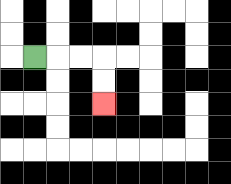{'start': '[1, 2]', 'end': '[4, 4]', 'path_directions': 'R,R,R,D,D', 'path_coordinates': '[[1, 2], [2, 2], [3, 2], [4, 2], [4, 3], [4, 4]]'}